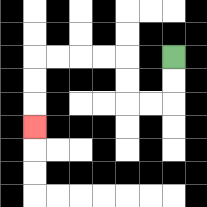{'start': '[7, 2]', 'end': '[1, 5]', 'path_directions': 'D,D,L,L,U,U,L,L,L,L,D,D,D', 'path_coordinates': '[[7, 2], [7, 3], [7, 4], [6, 4], [5, 4], [5, 3], [5, 2], [4, 2], [3, 2], [2, 2], [1, 2], [1, 3], [1, 4], [1, 5]]'}